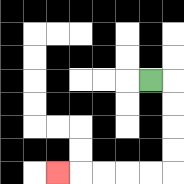{'start': '[6, 3]', 'end': '[2, 7]', 'path_directions': 'R,D,D,D,D,L,L,L,L,L', 'path_coordinates': '[[6, 3], [7, 3], [7, 4], [7, 5], [7, 6], [7, 7], [6, 7], [5, 7], [4, 7], [3, 7], [2, 7]]'}